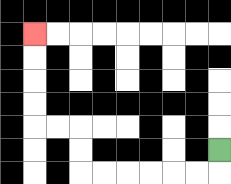{'start': '[9, 6]', 'end': '[1, 1]', 'path_directions': 'D,L,L,L,L,L,L,U,U,L,L,U,U,U,U', 'path_coordinates': '[[9, 6], [9, 7], [8, 7], [7, 7], [6, 7], [5, 7], [4, 7], [3, 7], [3, 6], [3, 5], [2, 5], [1, 5], [1, 4], [1, 3], [1, 2], [1, 1]]'}